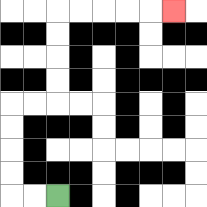{'start': '[2, 8]', 'end': '[7, 0]', 'path_directions': 'L,L,U,U,U,U,R,R,U,U,U,U,R,R,R,R,R', 'path_coordinates': '[[2, 8], [1, 8], [0, 8], [0, 7], [0, 6], [0, 5], [0, 4], [1, 4], [2, 4], [2, 3], [2, 2], [2, 1], [2, 0], [3, 0], [4, 0], [5, 0], [6, 0], [7, 0]]'}